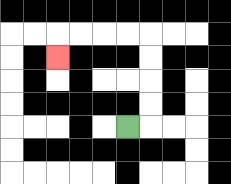{'start': '[5, 5]', 'end': '[2, 2]', 'path_directions': 'R,U,U,U,U,L,L,L,L,D', 'path_coordinates': '[[5, 5], [6, 5], [6, 4], [6, 3], [6, 2], [6, 1], [5, 1], [4, 1], [3, 1], [2, 1], [2, 2]]'}